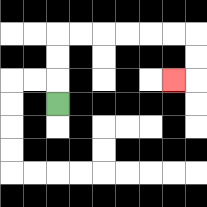{'start': '[2, 4]', 'end': '[7, 3]', 'path_directions': 'U,U,U,R,R,R,R,R,R,D,D,L', 'path_coordinates': '[[2, 4], [2, 3], [2, 2], [2, 1], [3, 1], [4, 1], [5, 1], [6, 1], [7, 1], [8, 1], [8, 2], [8, 3], [7, 3]]'}